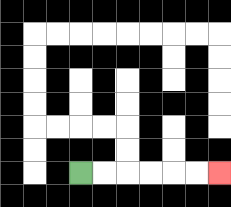{'start': '[3, 7]', 'end': '[9, 7]', 'path_directions': 'R,R,R,R,R,R', 'path_coordinates': '[[3, 7], [4, 7], [5, 7], [6, 7], [7, 7], [8, 7], [9, 7]]'}